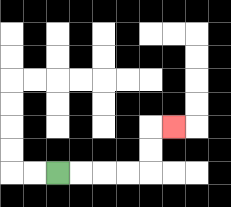{'start': '[2, 7]', 'end': '[7, 5]', 'path_directions': 'R,R,R,R,U,U,R', 'path_coordinates': '[[2, 7], [3, 7], [4, 7], [5, 7], [6, 7], [6, 6], [6, 5], [7, 5]]'}